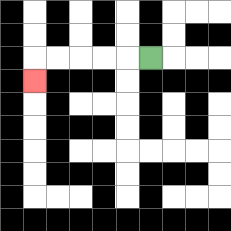{'start': '[6, 2]', 'end': '[1, 3]', 'path_directions': 'L,L,L,L,L,D', 'path_coordinates': '[[6, 2], [5, 2], [4, 2], [3, 2], [2, 2], [1, 2], [1, 3]]'}